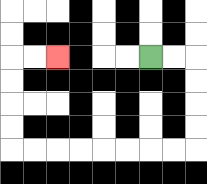{'start': '[6, 2]', 'end': '[2, 2]', 'path_directions': 'R,R,D,D,D,D,L,L,L,L,L,L,L,L,U,U,U,U,R,R', 'path_coordinates': '[[6, 2], [7, 2], [8, 2], [8, 3], [8, 4], [8, 5], [8, 6], [7, 6], [6, 6], [5, 6], [4, 6], [3, 6], [2, 6], [1, 6], [0, 6], [0, 5], [0, 4], [0, 3], [0, 2], [1, 2], [2, 2]]'}